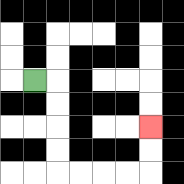{'start': '[1, 3]', 'end': '[6, 5]', 'path_directions': 'R,D,D,D,D,R,R,R,R,U,U', 'path_coordinates': '[[1, 3], [2, 3], [2, 4], [2, 5], [2, 6], [2, 7], [3, 7], [4, 7], [5, 7], [6, 7], [6, 6], [6, 5]]'}